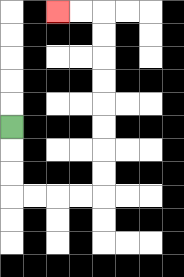{'start': '[0, 5]', 'end': '[2, 0]', 'path_directions': 'D,D,D,R,R,R,R,U,U,U,U,U,U,U,U,L,L', 'path_coordinates': '[[0, 5], [0, 6], [0, 7], [0, 8], [1, 8], [2, 8], [3, 8], [4, 8], [4, 7], [4, 6], [4, 5], [4, 4], [4, 3], [4, 2], [4, 1], [4, 0], [3, 0], [2, 0]]'}